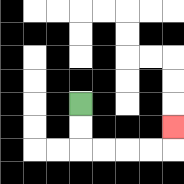{'start': '[3, 4]', 'end': '[7, 5]', 'path_directions': 'D,D,R,R,R,R,U', 'path_coordinates': '[[3, 4], [3, 5], [3, 6], [4, 6], [5, 6], [6, 6], [7, 6], [7, 5]]'}